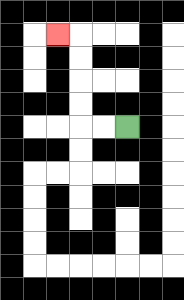{'start': '[5, 5]', 'end': '[2, 1]', 'path_directions': 'L,L,U,U,U,U,L', 'path_coordinates': '[[5, 5], [4, 5], [3, 5], [3, 4], [3, 3], [3, 2], [3, 1], [2, 1]]'}